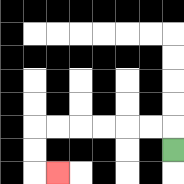{'start': '[7, 6]', 'end': '[2, 7]', 'path_directions': 'U,L,L,L,L,L,L,D,D,R', 'path_coordinates': '[[7, 6], [7, 5], [6, 5], [5, 5], [4, 5], [3, 5], [2, 5], [1, 5], [1, 6], [1, 7], [2, 7]]'}